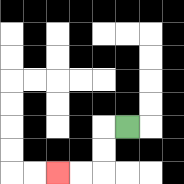{'start': '[5, 5]', 'end': '[2, 7]', 'path_directions': 'L,D,D,L,L', 'path_coordinates': '[[5, 5], [4, 5], [4, 6], [4, 7], [3, 7], [2, 7]]'}